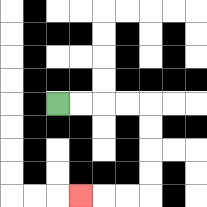{'start': '[2, 4]', 'end': '[3, 8]', 'path_directions': 'R,R,R,R,D,D,D,D,L,L,L', 'path_coordinates': '[[2, 4], [3, 4], [4, 4], [5, 4], [6, 4], [6, 5], [6, 6], [6, 7], [6, 8], [5, 8], [4, 8], [3, 8]]'}